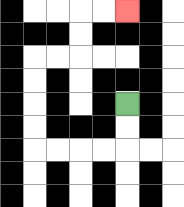{'start': '[5, 4]', 'end': '[5, 0]', 'path_directions': 'D,D,L,L,L,L,U,U,U,U,R,R,U,U,R,R', 'path_coordinates': '[[5, 4], [5, 5], [5, 6], [4, 6], [3, 6], [2, 6], [1, 6], [1, 5], [1, 4], [1, 3], [1, 2], [2, 2], [3, 2], [3, 1], [3, 0], [4, 0], [5, 0]]'}